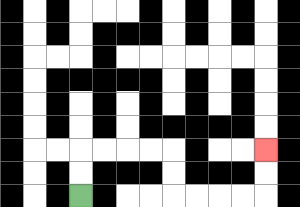{'start': '[3, 8]', 'end': '[11, 6]', 'path_directions': 'U,U,R,R,R,R,D,D,R,R,R,R,U,U', 'path_coordinates': '[[3, 8], [3, 7], [3, 6], [4, 6], [5, 6], [6, 6], [7, 6], [7, 7], [7, 8], [8, 8], [9, 8], [10, 8], [11, 8], [11, 7], [11, 6]]'}